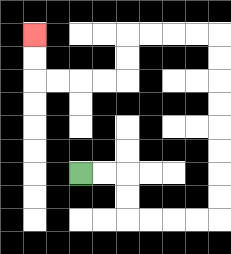{'start': '[3, 7]', 'end': '[1, 1]', 'path_directions': 'R,R,D,D,R,R,R,R,U,U,U,U,U,U,U,U,L,L,L,L,D,D,L,L,L,L,U,U', 'path_coordinates': '[[3, 7], [4, 7], [5, 7], [5, 8], [5, 9], [6, 9], [7, 9], [8, 9], [9, 9], [9, 8], [9, 7], [9, 6], [9, 5], [9, 4], [9, 3], [9, 2], [9, 1], [8, 1], [7, 1], [6, 1], [5, 1], [5, 2], [5, 3], [4, 3], [3, 3], [2, 3], [1, 3], [1, 2], [1, 1]]'}